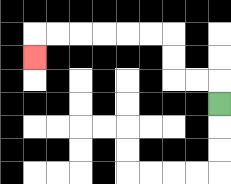{'start': '[9, 4]', 'end': '[1, 2]', 'path_directions': 'U,L,L,U,U,L,L,L,L,L,L,D', 'path_coordinates': '[[9, 4], [9, 3], [8, 3], [7, 3], [7, 2], [7, 1], [6, 1], [5, 1], [4, 1], [3, 1], [2, 1], [1, 1], [1, 2]]'}